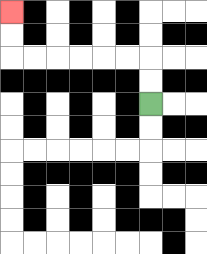{'start': '[6, 4]', 'end': '[0, 0]', 'path_directions': 'U,U,L,L,L,L,L,L,U,U', 'path_coordinates': '[[6, 4], [6, 3], [6, 2], [5, 2], [4, 2], [3, 2], [2, 2], [1, 2], [0, 2], [0, 1], [0, 0]]'}